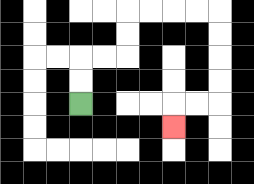{'start': '[3, 4]', 'end': '[7, 5]', 'path_directions': 'U,U,R,R,U,U,R,R,R,R,D,D,D,D,L,L,D', 'path_coordinates': '[[3, 4], [3, 3], [3, 2], [4, 2], [5, 2], [5, 1], [5, 0], [6, 0], [7, 0], [8, 0], [9, 0], [9, 1], [9, 2], [9, 3], [9, 4], [8, 4], [7, 4], [7, 5]]'}